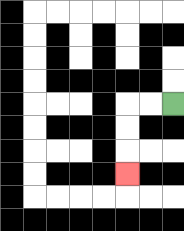{'start': '[7, 4]', 'end': '[5, 7]', 'path_directions': 'L,L,D,D,D', 'path_coordinates': '[[7, 4], [6, 4], [5, 4], [5, 5], [5, 6], [5, 7]]'}